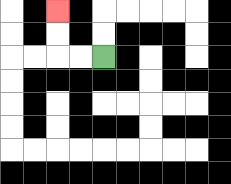{'start': '[4, 2]', 'end': '[2, 0]', 'path_directions': 'L,L,U,U', 'path_coordinates': '[[4, 2], [3, 2], [2, 2], [2, 1], [2, 0]]'}